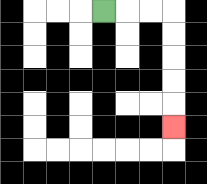{'start': '[4, 0]', 'end': '[7, 5]', 'path_directions': 'R,R,R,D,D,D,D,D', 'path_coordinates': '[[4, 0], [5, 0], [6, 0], [7, 0], [7, 1], [7, 2], [7, 3], [7, 4], [7, 5]]'}